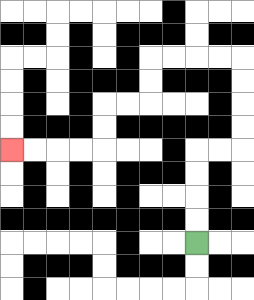{'start': '[8, 10]', 'end': '[0, 6]', 'path_directions': 'U,U,U,U,R,R,U,U,U,U,L,L,L,L,D,D,L,L,D,D,L,L,L,L', 'path_coordinates': '[[8, 10], [8, 9], [8, 8], [8, 7], [8, 6], [9, 6], [10, 6], [10, 5], [10, 4], [10, 3], [10, 2], [9, 2], [8, 2], [7, 2], [6, 2], [6, 3], [6, 4], [5, 4], [4, 4], [4, 5], [4, 6], [3, 6], [2, 6], [1, 6], [0, 6]]'}